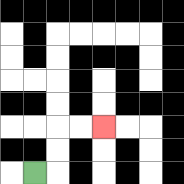{'start': '[1, 7]', 'end': '[4, 5]', 'path_directions': 'R,U,U,R,R', 'path_coordinates': '[[1, 7], [2, 7], [2, 6], [2, 5], [3, 5], [4, 5]]'}